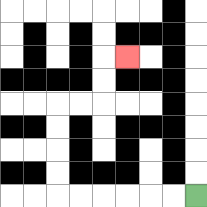{'start': '[8, 8]', 'end': '[5, 2]', 'path_directions': 'L,L,L,L,L,L,U,U,U,U,R,R,U,U,R', 'path_coordinates': '[[8, 8], [7, 8], [6, 8], [5, 8], [4, 8], [3, 8], [2, 8], [2, 7], [2, 6], [2, 5], [2, 4], [3, 4], [4, 4], [4, 3], [4, 2], [5, 2]]'}